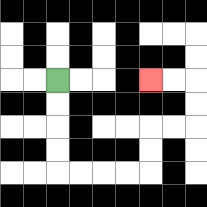{'start': '[2, 3]', 'end': '[6, 3]', 'path_directions': 'D,D,D,D,R,R,R,R,U,U,R,R,U,U,L,L', 'path_coordinates': '[[2, 3], [2, 4], [2, 5], [2, 6], [2, 7], [3, 7], [4, 7], [5, 7], [6, 7], [6, 6], [6, 5], [7, 5], [8, 5], [8, 4], [8, 3], [7, 3], [6, 3]]'}